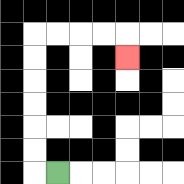{'start': '[2, 7]', 'end': '[5, 2]', 'path_directions': 'L,U,U,U,U,U,U,R,R,R,R,D', 'path_coordinates': '[[2, 7], [1, 7], [1, 6], [1, 5], [1, 4], [1, 3], [1, 2], [1, 1], [2, 1], [3, 1], [4, 1], [5, 1], [5, 2]]'}